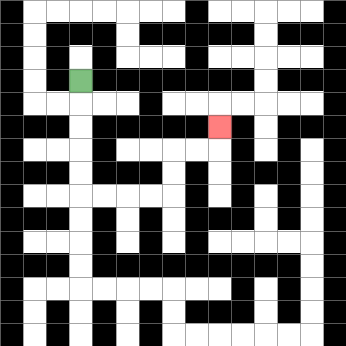{'start': '[3, 3]', 'end': '[9, 5]', 'path_directions': 'D,D,D,D,D,R,R,R,R,U,U,R,R,U', 'path_coordinates': '[[3, 3], [3, 4], [3, 5], [3, 6], [3, 7], [3, 8], [4, 8], [5, 8], [6, 8], [7, 8], [7, 7], [7, 6], [8, 6], [9, 6], [9, 5]]'}